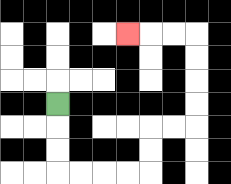{'start': '[2, 4]', 'end': '[5, 1]', 'path_directions': 'D,D,D,R,R,R,R,U,U,R,R,U,U,U,U,L,L,L', 'path_coordinates': '[[2, 4], [2, 5], [2, 6], [2, 7], [3, 7], [4, 7], [5, 7], [6, 7], [6, 6], [6, 5], [7, 5], [8, 5], [8, 4], [8, 3], [8, 2], [8, 1], [7, 1], [6, 1], [5, 1]]'}